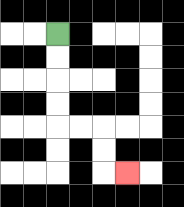{'start': '[2, 1]', 'end': '[5, 7]', 'path_directions': 'D,D,D,D,R,R,D,D,R', 'path_coordinates': '[[2, 1], [2, 2], [2, 3], [2, 4], [2, 5], [3, 5], [4, 5], [4, 6], [4, 7], [5, 7]]'}